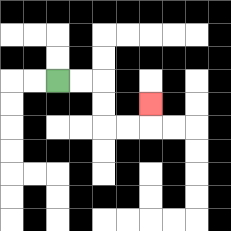{'start': '[2, 3]', 'end': '[6, 4]', 'path_directions': 'R,R,D,D,R,R,U', 'path_coordinates': '[[2, 3], [3, 3], [4, 3], [4, 4], [4, 5], [5, 5], [6, 5], [6, 4]]'}